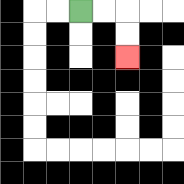{'start': '[3, 0]', 'end': '[5, 2]', 'path_directions': 'R,R,D,D', 'path_coordinates': '[[3, 0], [4, 0], [5, 0], [5, 1], [5, 2]]'}